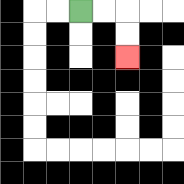{'start': '[3, 0]', 'end': '[5, 2]', 'path_directions': 'R,R,D,D', 'path_coordinates': '[[3, 0], [4, 0], [5, 0], [5, 1], [5, 2]]'}